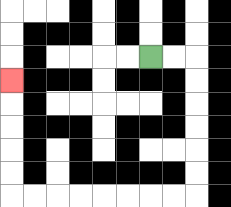{'start': '[6, 2]', 'end': '[0, 3]', 'path_directions': 'R,R,D,D,D,D,D,D,L,L,L,L,L,L,L,L,U,U,U,U,U', 'path_coordinates': '[[6, 2], [7, 2], [8, 2], [8, 3], [8, 4], [8, 5], [8, 6], [8, 7], [8, 8], [7, 8], [6, 8], [5, 8], [4, 8], [3, 8], [2, 8], [1, 8], [0, 8], [0, 7], [0, 6], [0, 5], [0, 4], [0, 3]]'}